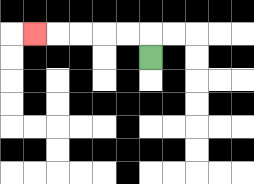{'start': '[6, 2]', 'end': '[1, 1]', 'path_directions': 'U,L,L,L,L,L', 'path_coordinates': '[[6, 2], [6, 1], [5, 1], [4, 1], [3, 1], [2, 1], [1, 1]]'}